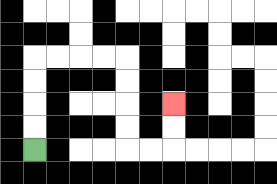{'start': '[1, 6]', 'end': '[7, 4]', 'path_directions': 'U,U,U,U,R,R,R,R,D,D,D,D,R,R,U,U', 'path_coordinates': '[[1, 6], [1, 5], [1, 4], [1, 3], [1, 2], [2, 2], [3, 2], [4, 2], [5, 2], [5, 3], [5, 4], [5, 5], [5, 6], [6, 6], [7, 6], [7, 5], [7, 4]]'}